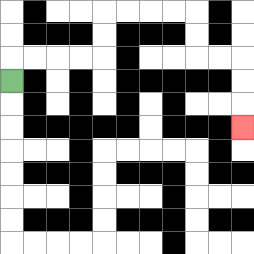{'start': '[0, 3]', 'end': '[10, 5]', 'path_directions': 'U,R,R,R,R,U,U,R,R,R,R,D,D,R,R,D,D,D', 'path_coordinates': '[[0, 3], [0, 2], [1, 2], [2, 2], [3, 2], [4, 2], [4, 1], [4, 0], [5, 0], [6, 0], [7, 0], [8, 0], [8, 1], [8, 2], [9, 2], [10, 2], [10, 3], [10, 4], [10, 5]]'}